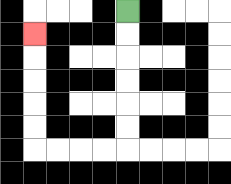{'start': '[5, 0]', 'end': '[1, 1]', 'path_directions': 'D,D,D,D,D,D,L,L,L,L,U,U,U,U,U', 'path_coordinates': '[[5, 0], [5, 1], [5, 2], [5, 3], [5, 4], [5, 5], [5, 6], [4, 6], [3, 6], [2, 6], [1, 6], [1, 5], [1, 4], [1, 3], [1, 2], [1, 1]]'}